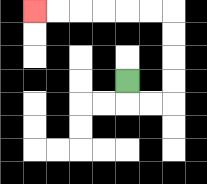{'start': '[5, 3]', 'end': '[1, 0]', 'path_directions': 'D,R,R,U,U,U,U,L,L,L,L,L,L', 'path_coordinates': '[[5, 3], [5, 4], [6, 4], [7, 4], [7, 3], [7, 2], [7, 1], [7, 0], [6, 0], [5, 0], [4, 0], [3, 0], [2, 0], [1, 0]]'}